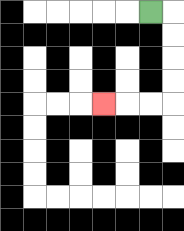{'start': '[6, 0]', 'end': '[4, 4]', 'path_directions': 'R,D,D,D,D,L,L,L', 'path_coordinates': '[[6, 0], [7, 0], [7, 1], [7, 2], [7, 3], [7, 4], [6, 4], [5, 4], [4, 4]]'}